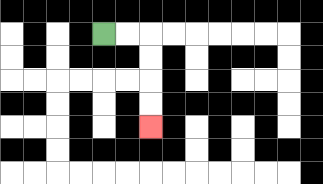{'start': '[4, 1]', 'end': '[6, 5]', 'path_directions': 'R,R,D,D,D,D', 'path_coordinates': '[[4, 1], [5, 1], [6, 1], [6, 2], [6, 3], [6, 4], [6, 5]]'}